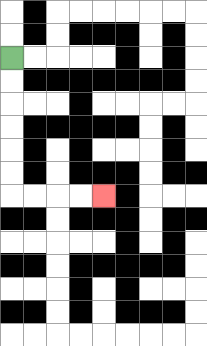{'start': '[0, 2]', 'end': '[4, 8]', 'path_directions': 'D,D,D,D,D,D,R,R,R,R', 'path_coordinates': '[[0, 2], [0, 3], [0, 4], [0, 5], [0, 6], [0, 7], [0, 8], [1, 8], [2, 8], [3, 8], [4, 8]]'}